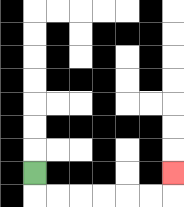{'start': '[1, 7]', 'end': '[7, 7]', 'path_directions': 'D,R,R,R,R,R,R,U', 'path_coordinates': '[[1, 7], [1, 8], [2, 8], [3, 8], [4, 8], [5, 8], [6, 8], [7, 8], [7, 7]]'}